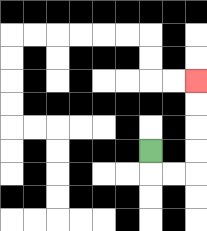{'start': '[6, 6]', 'end': '[8, 3]', 'path_directions': 'D,R,R,U,U,U,U', 'path_coordinates': '[[6, 6], [6, 7], [7, 7], [8, 7], [8, 6], [8, 5], [8, 4], [8, 3]]'}